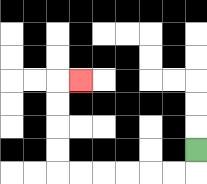{'start': '[8, 6]', 'end': '[3, 3]', 'path_directions': 'D,L,L,L,L,L,L,U,U,U,U,R', 'path_coordinates': '[[8, 6], [8, 7], [7, 7], [6, 7], [5, 7], [4, 7], [3, 7], [2, 7], [2, 6], [2, 5], [2, 4], [2, 3], [3, 3]]'}